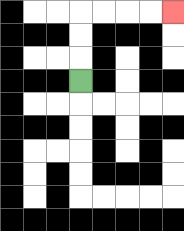{'start': '[3, 3]', 'end': '[7, 0]', 'path_directions': 'U,U,U,R,R,R,R', 'path_coordinates': '[[3, 3], [3, 2], [3, 1], [3, 0], [4, 0], [5, 0], [6, 0], [7, 0]]'}